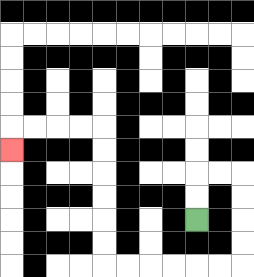{'start': '[8, 9]', 'end': '[0, 6]', 'path_directions': 'U,U,R,R,D,D,D,D,L,L,L,L,L,L,U,U,U,U,U,U,L,L,L,L,D', 'path_coordinates': '[[8, 9], [8, 8], [8, 7], [9, 7], [10, 7], [10, 8], [10, 9], [10, 10], [10, 11], [9, 11], [8, 11], [7, 11], [6, 11], [5, 11], [4, 11], [4, 10], [4, 9], [4, 8], [4, 7], [4, 6], [4, 5], [3, 5], [2, 5], [1, 5], [0, 5], [0, 6]]'}